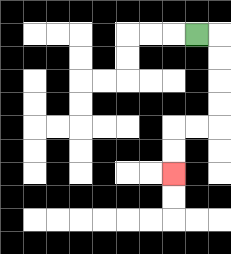{'start': '[8, 1]', 'end': '[7, 7]', 'path_directions': 'R,D,D,D,D,L,L,D,D', 'path_coordinates': '[[8, 1], [9, 1], [9, 2], [9, 3], [9, 4], [9, 5], [8, 5], [7, 5], [7, 6], [7, 7]]'}